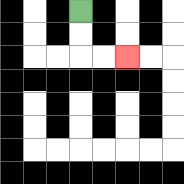{'start': '[3, 0]', 'end': '[5, 2]', 'path_directions': 'D,D,R,R', 'path_coordinates': '[[3, 0], [3, 1], [3, 2], [4, 2], [5, 2]]'}